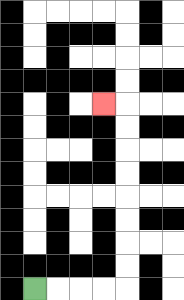{'start': '[1, 12]', 'end': '[4, 4]', 'path_directions': 'R,R,R,R,U,U,U,U,U,U,U,U,L', 'path_coordinates': '[[1, 12], [2, 12], [3, 12], [4, 12], [5, 12], [5, 11], [5, 10], [5, 9], [5, 8], [5, 7], [5, 6], [5, 5], [5, 4], [4, 4]]'}